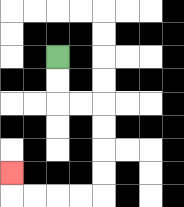{'start': '[2, 2]', 'end': '[0, 7]', 'path_directions': 'D,D,R,R,D,D,D,D,L,L,L,L,U', 'path_coordinates': '[[2, 2], [2, 3], [2, 4], [3, 4], [4, 4], [4, 5], [4, 6], [4, 7], [4, 8], [3, 8], [2, 8], [1, 8], [0, 8], [0, 7]]'}